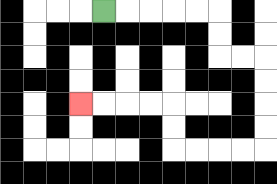{'start': '[4, 0]', 'end': '[3, 4]', 'path_directions': 'R,R,R,R,R,D,D,R,R,D,D,D,D,L,L,L,L,U,U,L,L,L,L', 'path_coordinates': '[[4, 0], [5, 0], [6, 0], [7, 0], [8, 0], [9, 0], [9, 1], [9, 2], [10, 2], [11, 2], [11, 3], [11, 4], [11, 5], [11, 6], [10, 6], [9, 6], [8, 6], [7, 6], [7, 5], [7, 4], [6, 4], [5, 4], [4, 4], [3, 4]]'}